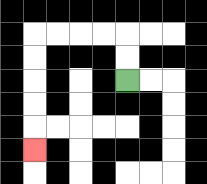{'start': '[5, 3]', 'end': '[1, 6]', 'path_directions': 'U,U,L,L,L,L,D,D,D,D,D', 'path_coordinates': '[[5, 3], [5, 2], [5, 1], [4, 1], [3, 1], [2, 1], [1, 1], [1, 2], [1, 3], [1, 4], [1, 5], [1, 6]]'}